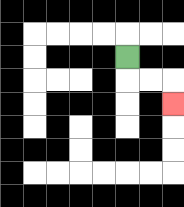{'start': '[5, 2]', 'end': '[7, 4]', 'path_directions': 'D,R,R,D', 'path_coordinates': '[[5, 2], [5, 3], [6, 3], [7, 3], [7, 4]]'}